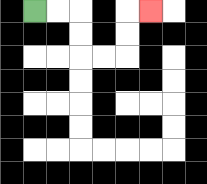{'start': '[1, 0]', 'end': '[6, 0]', 'path_directions': 'R,R,D,D,R,R,U,U,R', 'path_coordinates': '[[1, 0], [2, 0], [3, 0], [3, 1], [3, 2], [4, 2], [5, 2], [5, 1], [5, 0], [6, 0]]'}